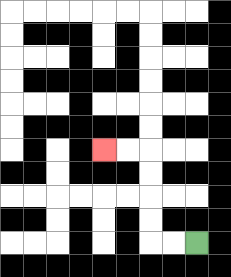{'start': '[8, 10]', 'end': '[4, 6]', 'path_directions': 'L,L,U,U,U,U,L,L', 'path_coordinates': '[[8, 10], [7, 10], [6, 10], [6, 9], [6, 8], [6, 7], [6, 6], [5, 6], [4, 6]]'}